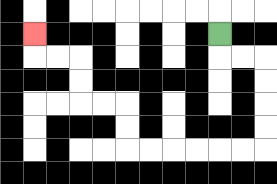{'start': '[9, 1]', 'end': '[1, 1]', 'path_directions': 'D,R,R,D,D,D,D,L,L,L,L,L,L,U,U,L,L,U,U,L,L,U', 'path_coordinates': '[[9, 1], [9, 2], [10, 2], [11, 2], [11, 3], [11, 4], [11, 5], [11, 6], [10, 6], [9, 6], [8, 6], [7, 6], [6, 6], [5, 6], [5, 5], [5, 4], [4, 4], [3, 4], [3, 3], [3, 2], [2, 2], [1, 2], [1, 1]]'}